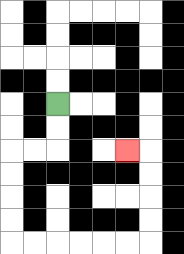{'start': '[2, 4]', 'end': '[5, 6]', 'path_directions': 'D,D,L,L,D,D,D,D,R,R,R,R,R,R,U,U,U,U,L', 'path_coordinates': '[[2, 4], [2, 5], [2, 6], [1, 6], [0, 6], [0, 7], [0, 8], [0, 9], [0, 10], [1, 10], [2, 10], [3, 10], [4, 10], [5, 10], [6, 10], [6, 9], [6, 8], [6, 7], [6, 6], [5, 6]]'}